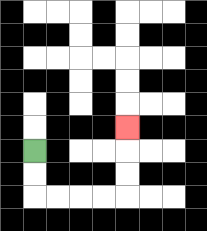{'start': '[1, 6]', 'end': '[5, 5]', 'path_directions': 'D,D,R,R,R,R,U,U,U', 'path_coordinates': '[[1, 6], [1, 7], [1, 8], [2, 8], [3, 8], [4, 8], [5, 8], [5, 7], [5, 6], [5, 5]]'}